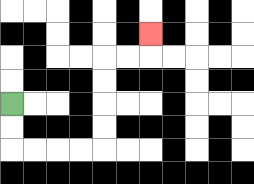{'start': '[0, 4]', 'end': '[6, 1]', 'path_directions': 'D,D,R,R,R,R,U,U,U,U,R,R,U', 'path_coordinates': '[[0, 4], [0, 5], [0, 6], [1, 6], [2, 6], [3, 6], [4, 6], [4, 5], [4, 4], [4, 3], [4, 2], [5, 2], [6, 2], [6, 1]]'}